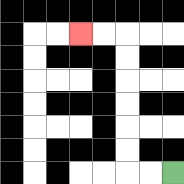{'start': '[7, 7]', 'end': '[3, 1]', 'path_directions': 'L,L,U,U,U,U,U,U,L,L', 'path_coordinates': '[[7, 7], [6, 7], [5, 7], [5, 6], [5, 5], [5, 4], [5, 3], [5, 2], [5, 1], [4, 1], [3, 1]]'}